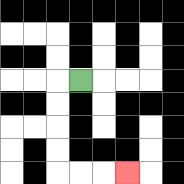{'start': '[3, 3]', 'end': '[5, 7]', 'path_directions': 'L,D,D,D,D,R,R,R', 'path_coordinates': '[[3, 3], [2, 3], [2, 4], [2, 5], [2, 6], [2, 7], [3, 7], [4, 7], [5, 7]]'}